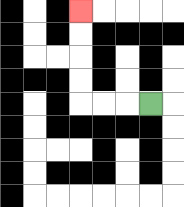{'start': '[6, 4]', 'end': '[3, 0]', 'path_directions': 'L,L,L,U,U,U,U', 'path_coordinates': '[[6, 4], [5, 4], [4, 4], [3, 4], [3, 3], [3, 2], [3, 1], [3, 0]]'}